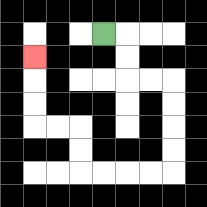{'start': '[4, 1]', 'end': '[1, 2]', 'path_directions': 'R,D,D,R,R,D,D,D,D,L,L,L,L,U,U,L,L,U,U,U', 'path_coordinates': '[[4, 1], [5, 1], [5, 2], [5, 3], [6, 3], [7, 3], [7, 4], [7, 5], [7, 6], [7, 7], [6, 7], [5, 7], [4, 7], [3, 7], [3, 6], [3, 5], [2, 5], [1, 5], [1, 4], [1, 3], [1, 2]]'}